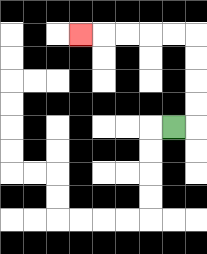{'start': '[7, 5]', 'end': '[3, 1]', 'path_directions': 'R,U,U,U,U,L,L,L,L,L', 'path_coordinates': '[[7, 5], [8, 5], [8, 4], [8, 3], [8, 2], [8, 1], [7, 1], [6, 1], [5, 1], [4, 1], [3, 1]]'}